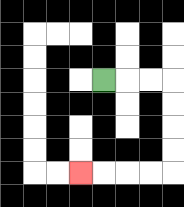{'start': '[4, 3]', 'end': '[3, 7]', 'path_directions': 'R,R,R,D,D,D,D,L,L,L,L', 'path_coordinates': '[[4, 3], [5, 3], [6, 3], [7, 3], [7, 4], [7, 5], [7, 6], [7, 7], [6, 7], [5, 7], [4, 7], [3, 7]]'}